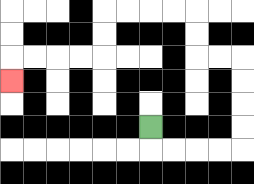{'start': '[6, 5]', 'end': '[0, 3]', 'path_directions': 'D,R,R,R,R,U,U,U,U,L,L,U,U,L,L,L,L,D,D,L,L,L,L,D', 'path_coordinates': '[[6, 5], [6, 6], [7, 6], [8, 6], [9, 6], [10, 6], [10, 5], [10, 4], [10, 3], [10, 2], [9, 2], [8, 2], [8, 1], [8, 0], [7, 0], [6, 0], [5, 0], [4, 0], [4, 1], [4, 2], [3, 2], [2, 2], [1, 2], [0, 2], [0, 3]]'}